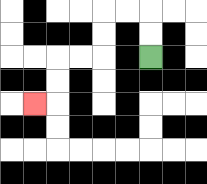{'start': '[6, 2]', 'end': '[1, 4]', 'path_directions': 'U,U,L,L,D,D,L,L,D,D,L', 'path_coordinates': '[[6, 2], [6, 1], [6, 0], [5, 0], [4, 0], [4, 1], [4, 2], [3, 2], [2, 2], [2, 3], [2, 4], [1, 4]]'}